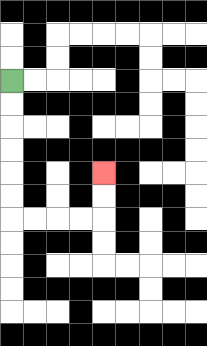{'start': '[0, 3]', 'end': '[4, 7]', 'path_directions': 'D,D,D,D,D,D,R,R,R,R,U,U', 'path_coordinates': '[[0, 3], [0, 4], [0, 5], [0, 6], [0, 7], [0, 8], [0, 9], [1, 9], [2, 9], [3, 9], [4, 9], [4, 8], [4, 7]]'}